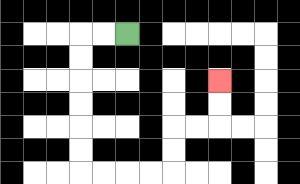{'start': '[5, 1]', 'end': '[9, 3]', 'path_directions': 'L,L,D,D,D,D,D,D,R,R,R,R,U,U,R,R,U,U', 'path_coordinates': '[[5, 1], [4, 1], [3, 1], [3, 2], [3, 3], [3, 4], [3, 5], [3, 6], [3, 7], [4, 7], [5, 7], [6, 7], [7, 7], [7, 6], [7, 5], [8, 5], [9, 5], [9, 4], [9, 3]]'}